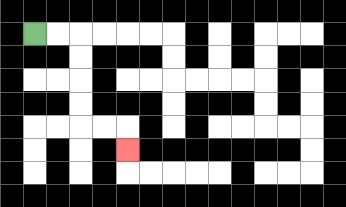{'start': '[1, 1]', 'end': '[5, 6]', 'path_directions': 'R,R,D,D,D,D,R,R,D', 'path_coordinates': '[[1, 1], [2, 1], [3, 1], [3, 2], [3, 3], [3, 4], [3, 5], [4, 5], [5, 5], [5, 6]]'}